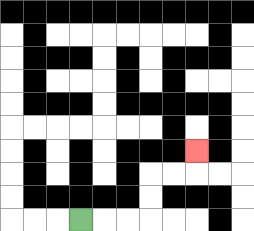{'start': '[3, 9]', 'end': '[8, 6]', 'path_directions': 'R,R,R,U,U,R,R,U', 'path_coordinates': '[[3, 9], [4, 9], [5, 9], [6, 9], [6, 8], [6, 7], [7, 7], [8, 7], [8, 6]]'}